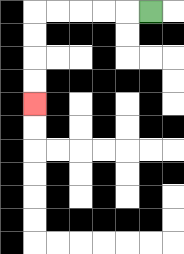{'start': '[6, 0]', 'end': '[1, 4]', 'path_directions': 'L,L,L,L,L,D,D,D,D', 'path_coordinates': '[[6, 0], [5, 0], [4, 0], [3, 0], [2, 0], [1, 0], [1, 1], [1, 2], [1, 3], [1, 4]]'}